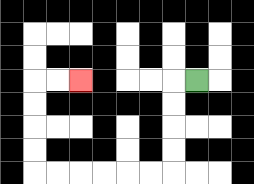{'start': '[8, 3]', 'end': '[3, 3]', 'path_directions': 'L,D,D,D,D,L,L,L,L,L,L,U,U,U,U,R,R', 'path_coordinates': '[[8, 3], [7, 3], [7, 4], [7, 5], [7, 6], [7, 7], [6, 7], [5, 7], [4, 7], [3, 7], [2, 7], [1, 7], [1, 6], [1, 5], [1, 4], [1, 3], [2, 3], [3, 3]]'}